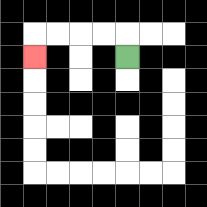{'start': '[5, 2]', 'end': '[1, 2]', 'path_directions': 'U,L,L,L,L,D', 'path_coordinates': '[[5, 2], [5, 1], [4, 1], [3, 1], [2, 1], [1, 1], [1, 2]]'}